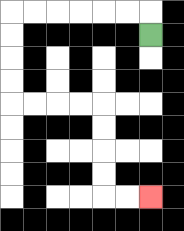{'start': '[6, 1]', 'end': '[6, 8]', 'path_directions': 'U,L,L,L,L,L,L,D,D,D,D,R,R,R,R,D,D,D,D,R,R', 'path_coordinates': '[[6, 1], [6, 0], [5, 0], [4, 0], [3, 0], [2, 0], [1, 0], [0, 0], [0, 1], [0, 2], [0, 3], [0, 4], [1, 4], [2, 4], [3, 4], [4, 4], [4, 5], [4, 6], [4, 7], [4, 8], [5, 8], [6, 8]]'}